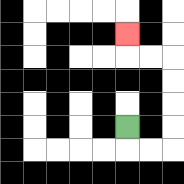{'start': '[5, 5]', 'end': '[5, 1]', 'path_directions': 'D,R,R,U,U,U,U,L,L,U', 'path_coordinates': '[[5, 5], [5, 6], [6, 6], [7, 6], [7, 5], [7, 4], [7, 3], [7, 2], [6, 2], [5, 2], [5, 1]]'}